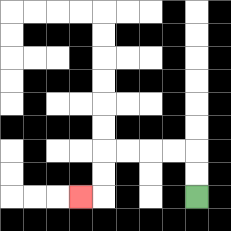{'start': '[8, 8]', 'end': '[3, 8]', 'path_directions': 'U,U,L,L,L,L,D,D,L', 'path_coordinates': '[[8, 8], [8, 7], [8, 6], [7, 6], [6, 6], [5, 6], [4, 6], [4, 7], [4, 8], [3, 8]]'}